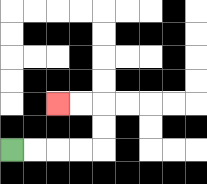{'start': '[0, 6]', 'end': '[2, 4]', 'path_directions': 'R,R,R,R,U,U,L,L', 'path_coordinates': '[[0, 6], [1, 6], [2, 6], [3, 6], [4, 6], [4, 5], [4, 4], [3, 4], [2, 4]]'}